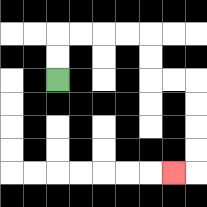{'start': '[2, 3]', 'end': '[7, 7]', 'path_directions': 'U,U,R,R,R,R,D,D,R,R,D,D,D,D,L', 'path_coordinates': '[[2, 3], [2, 2], [2, 1], [3, 1], [4, 1], [5, 1], [6, 1], [6, 2], [6, 3], [7, 3], [8, 3], [8, 4], [8, 5], [8, 6], [8, 7], [7, 7]]'}